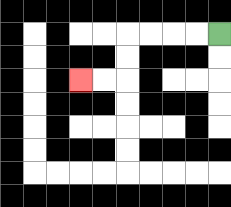{'start': '[9, 1]', 'end': '[3, 3]', 'path_directions': 'L,L,L,L,D,D,L,L', 'path_coordinates': '[[9, 1], [8, 1], [7, 1], [6, 1], [5, 1], [5, 2], [5, 3], [4, 3], [3, 3]]'}